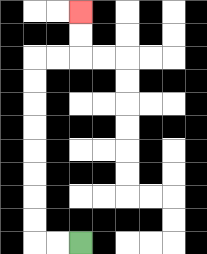{'start': '[3, 10]', 'end': '[3, 0]', 'path_directions': 'L,L,U,U,U,U,U,U,U,U,R,R,U,U', 'path_coordinates': '[[3, 10], [2, 10], [1, 10], [1, 9], [1, 8], [1, 7], [1, 6], [1, 5], [1, 4], [1, 3], [1, 2], [2, 2], [3, 2], [3, 1], [3, 0]]'}